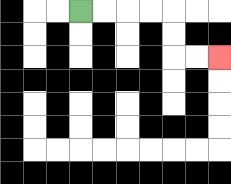{'start': '[3, 0]', 'end': '[9, 2]', 'path_directions': 'R,R,R,R,D,D,R,R', 'path_coordinates': '[[3, 0], [4, 0], [5, 0], [6, 0], [7, 0], [7, 1], [7, 2], [8, 2], [9, 2]]'}